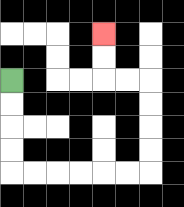{'start': '[0, 3]', 'end': '[4, 1]', 'path_directions': 'D,D,D,D,R,R,R,R,R,R,U,U,U,U,L,L,U,U', 'path_coordinates': '[[0, 3], [0, 4], [0, 5], [0, 6], [0, 7], [1, 7], [2, 7], [3, 7], [4, 7], [5, 7], [6, 7], [6, 6], [6, 5], [6, 4], [6, 3], [5, 3], [4, 3], [4, 2], [4, 1]]'}